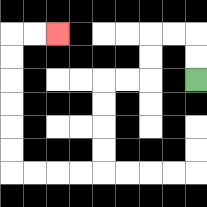{'start': '[8, 3]', 'end': '[2, 1]', 'path_directions': 'U,U,L,L,D,D,L,L,D,D,D,D,L,L,L,L,U,U,U,U,U,U,R,R', 'path_coordinates': '[[8, 3], [8, 2], [8, 1], [7, 1], [6, 1], [6, 2], [6, 3], [5, 3], [4, 3], [4, 4], [4, 5], [4, 6], [4, 7], [3, 7], [2, 7], [1, 7], [0, 7], [0, 6], [0, 5], [0, 4], [0, 3], [0, 2], [0, 1], [1, 1], [2, 1]]'}